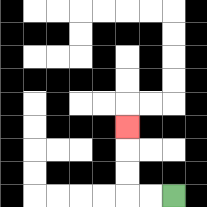{'start': '[7, 8]', 'end': '[5, 5]', 'path_directions': 'L,L,U,U,U', 'path_coordinates': '[[7, 8], [6, 8], [5, 8], [5, 7], [5, 6], [5, 5]]'}